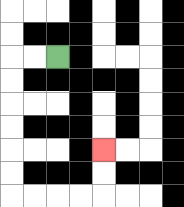{'start': '[2, 2]', 'end': '[4, 6]', 'path_directions': 'L,L,D,D,D,D,D,D,R,R,R,R,U,U', 'path_coordinates': '[[2, 2], [1, 2], [0, 2], [0, 3], [0, 4], [0, 5], [0, 6], [0, 7], [0, 8], [1, 8], [2, 8], [3, 8], [4, 8], [4, 7], [4, 6]]'}